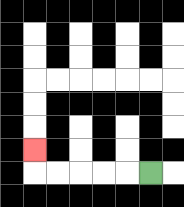{'start': '[6, 7]', 'end': '[1, 6]', 'path_directions': 'L,L,L,L,L,U', 'path_coordinates': '[[6, 7], [5, 7], [4, 7], [3, 7], [2, 7], [1, 7], [1, 6]]'}